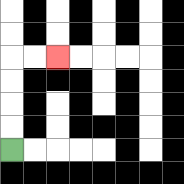{'start': '[0, 6]', 'end': '[2, 2]', 'path_directions': 'U,U,U,U,R,R', 'path_coordinates': '[[0, 6], [0, 5], [0, 4], [0, 3], [0, 2], [1, 2], [2, 2]]'}